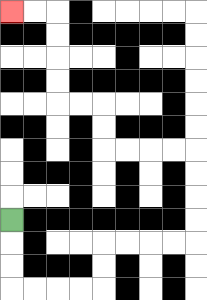{'start': '[0, 9]', 'end': '[0, 0]', 'path_directions': 'D,D,D,R,R,R,R,U,U,R,R,R,R,U,U,U,U,L,L,L,L,U,U,L,L,U,U,U,U,L,L', 'path_coordinates': '[[0, 9], [0, 10], [0, 11], [0, 12], [1, 12], [2, 12], [3, 12], [4, 12], [4, 11], [4, 10], [5, 10], [6, 10], [7, 10], [8, 10], [8, 9], [8, 8], [8, 7], [8, 6], [7, 6], [6, 6], [5, 6], [4, 6], [4, 5], [4, 4], [3, 4], [2, 4], [2, 3], [2, 2], [2, 1], [2, 0], [1, 0], [0, 0]]'}